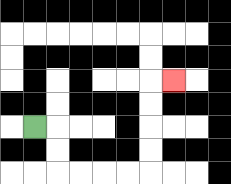{'start': '[1, 5]', 'end': '[7, 3]', 'path_directions': 'R,D,D,R,R,R,R,U,U,U,U,R', 'path_coordinates': '[[1, 5], [2, 5], [2, 6], [2, 7], [3, 7], [4, 7], [5, 7], [6, 7], [6, 6], [6, 5], [6, 4], [6, 3], [7, 3]]'}